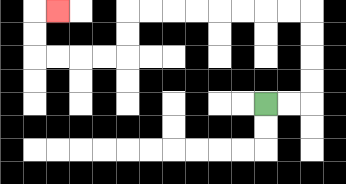{'start': '[11, 4]', 'end': '[2, 0]', 'path_directions': 'R,R,U,U,U,U,L,L,L,L,L,L,L,L,D,D,L,L,L,L,U,U,R', 'path_coordinates': '[[11, 4], [12, 4], [13, 4], [13, 3], [13, 2], [13, 1], [13, 0], [12, 0], [11, 0], [10, 0], [9, 0], [8, 0], [7, 0], [6, 0], [5, 0], [5, 1], [5, 2], [4, 2], [3, 2], [2, 2], [1, 2], [1, 1], [1, 0], [2, 0]]'}